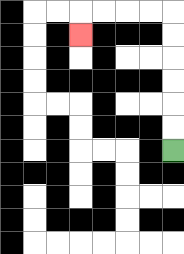{'start': '[7, 6]', 'end': '[3, 1]', 'path_directions': 'U,U,U,U,U,U,L,L,L,L,D', 'path_coordinates': '[[7, 6], [7, 5], [7, 4], [7, 3], [7, 2], [7, 1], [7, 0], [6, 0], [5, 0], [4, 0], [3, 0], [3, 1]]'}